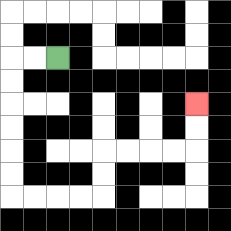{'start': '[2, 2]', 'end': '[8, 4]', 'path_directions': 'L,L,D,D,D,D,D,D,R,R,R,R,U,U,R,R,R,R,U,U', 'path_coordinates': '[[2, 2], [1, 2], [0, 2], [0, 3], [0, 4], [0, 5], [0, 6], [0, 7], [0, 8], [1, 8], [2, 8], [3, 8], [4, 8], [4, 7], [4, 6], [5, 6], [6, 6], [7, 6], [8, 6], [8, 5], [8, 4]]'}